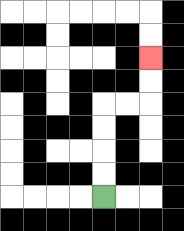{'start': '[4, 8]', 'end': '[6, 2]', 'path_directions': 'U,U,U,U,R,R,U,U', 'path_coordinates': '[[4, 8], [4, 7], [4, 6], [4, 5], [4, 4], [5, 4], [6, 4], [6, 3], [6, 2]]'}